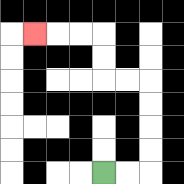{'start': '[4, 7]', 'end': '[1, 1]', 'path_directions': 'R,R,U,U,U,U,L,L,U,U,L,L,L', 'path_coordinates': '[[4, 7], [5, 7], [6, 7], [6, 6], [6, 5], [6, 4], [6, 3], [5, 3], [4, 3], [4, 2], [4, 1], [3, 1], [2, 1], [1, 1]]'}